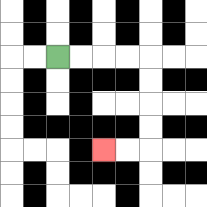{'start': '[2, 2]', 'end': '[4, 6]', 'path_directions': 'R,R,R,R,D,D,D,D,L,L', 'path_coordinates': '[[2, 2], [3, 2], [4, 2], [5, 2], [6, 2], [6, 3], [6, 4], [6, 5], [6, 6], [5, 6], [4, 6]]'}